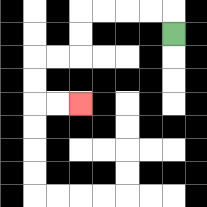{'start': '[7, 1]', 'end': '[3, 4]', 'path_directions': 'U,L,L,L,L,D,D,L,L,D,D,R,R', 'path_coordinates': '[[7, 1], [7, 0], [6, 0], [5, 0], [4, 0], [3, 0], [3, 1], [3, 2], [2, 2], [1, 2], [1, 3], [1, 4], [2, 4], [3, 4]]'}